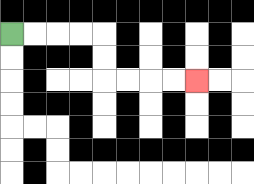{'start': '[0, 1]', 'end': '[8, 3]', 'path_directions': 'R,R,R,R,D,D,R,R,R,R', 'path_coordinates': '[[0, 1], [1, 1], [2, 1], [3, 1], [4, 1], [4, 2], [4, 3], [5, 3], [6, 3], [7, 3], [8, 3]]'}